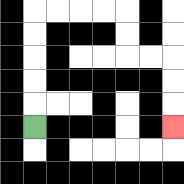{'start': '[1, 5]', 'end': '[7, 5]', 'path_directions': 'U,U,U,U,U,R,R,R,R,D,D,R,R,D,D,D', 'path_coordinates': '[[1, 5], [1, 4], [1, 3], [1, 2], [1, 1], [1, 0], [2, 0], [3, 0], [4, 0], [5, 0], [5, 1], [5, 2], [6, 2], [7, 2], [7, 3], [7, 4], [7, 5]]'}